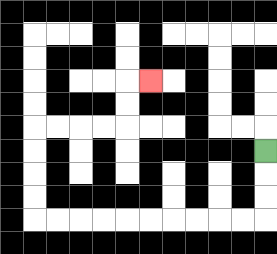{'start': '[11, 6]', 'end': '[6, 3]', 'path_directions': 'D,D,D,L,L,L,L,L,L,L,L,L,L,U,U,U,U,R,R,R,R,U,U,R', 'path_coordinates': '[[11, 6], [11, 7], [11, 8], [11, 9], [10, 9], [9, 9], [8, 9], [7, 9], [6, 9], [5, 9], [4, 9], [3, 9], [2, 9], [1, 9], [1, 8], [1, 7], [1, 6], [1, 5], [2, 5], [3, 5], [4, 5], [5, 5], [5, 4], [5, 3], [6, 3]]'}